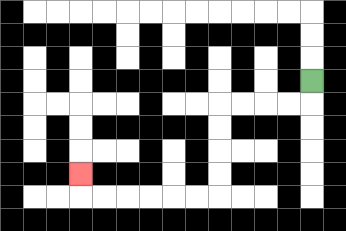{'start': '[13, 3]', 'end': '[3, 7]', 'path_directions': 'D,L,L,L,L,D,D,D,D,L,L,L,L,L,L,U', 'path_coordinates': '[[13, 3], [13, 4], [12, 4], [11, 4], [10, 4], [9, 4], [9, 5], [9, 6], [9, 7], [9, 8], [8, 8], [7, 8], [6, 8], [5, 8], [4, 8], [3, 8], [3, 7]]'}